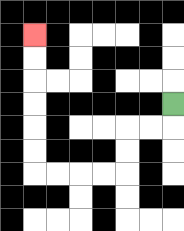{'start': '[7, 4]', 'end': '[1, 1]', 'path_directions': 'D,L,L,D,D,L,L,L,L,U,U,U,U,U,U', 'path_coordinates': '[[7, 4], [7, 5], [6, 5], [5, 5], [5, 6], [5, 7], [4, 7], [3, 7], [2, 7], [1, 7], [1, 6], [1, 5], [1, 4], [1, 3], [1, 2], [1, 1]]'}